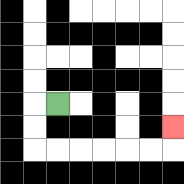{'start': '[2, 4]', 'end': '[7, 5]', 'path_directions': 'L,D,D,R,R,R,R,R,R,U', 'path_coordinates': '[[2, 4], [1, 4], [1, 5], [1, 6], [2, 6], [3, 6], [4, 6], [5, 6], [6, 6], [7, 6], [7, 5]]'}